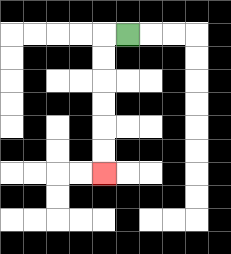{'start': '[5, 1]', 'end': '[4, 7]', 'path_directions': 'L,D,D,D,D,D,D', 'path_coordinates': '[[5, 1], [4, 1], [4, 2], [4, 3], [4, 4], [4, 5], [4, 6], [4, 7]]'}